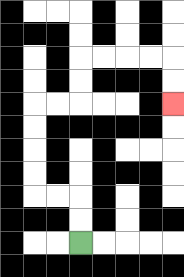{'start': '[3, 10]', 'end': '[7, 4]', 'path_directions': 'U,U,L,L,U,U,U,U,R,R,U,U,R,R,R,R,D,D', 'path_coordinates': '[[3, 10], [3, 9], [3, 8], [2, 8], [1, 8], [1, 7], [1, 6], [1, 5], [1, 4], [2, 4], [3, 4], [3, 3], [3, 2], [4, 2], [5, 2], [6, 2], [7, 2], [7, 3], [7, 4]]'}